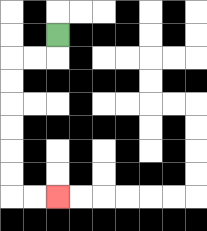{'start': '[2, 1]', 'end': '[2, 8]', 'path_directions': 'D,L,L,D,D,D,D,D,D,R,R', 'path_coordinates': '[[2, 1], [2, 2], [1, 2], [0, 2], [0, 3], [0, 4], [0, 5], [0, 6], [0, 7], [0, 8], [1, 8], [2, 8]]'}